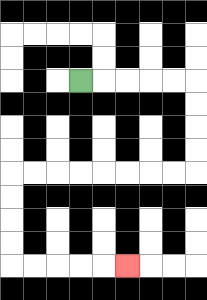{'start': '[3, 3]', 'end': '[5, 11]', 'path_directions': 'R,R,R,R,R,D,D,D,D,L,L,L,L,L,L,L,L,D,D,D,D,R,R,R,R,R', 'path_coordinates': '[[3, 3], [4, 3], [5, 3], [6, 3], [7, 3], [8, 3], [8, 4], [8, 5], [8, 6], [8, 7], [7, 7], [6, 7], [5, 7], [4, 7], [3, 7], [2, 7], [1, 7], [0, 7], [0, 8], [0, 9], [0, 10], [0, 11], [1, 11], [2, 11], [3, 11], [4, 11], [5, 11]]'}